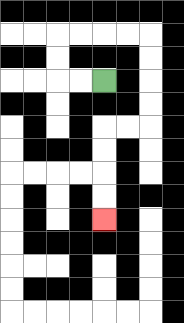{'start': '[4, 3]', 'end': '[4, 9]', 'path_directions': 'L,L,U,U,R,R,R,R,D,D,D,D,L,L,D,D,D,D', 'path_coordinates': '[[4, 3], [3, 3], [2, 3], [2, 2], [2, 1], [3, 1], [4, 1], [5, 1], [6, 1], [6, 2], [6, 3], [6, 4], [6, 5], [5, 5], [4, 5], [4, 6], [4, 7], [4, 8], [4, 9]]'}